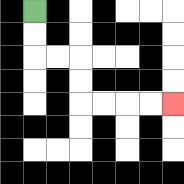{'start': '[1, 0]', 'end': '[7, 4]', 'path_directions': 'D,D,R,R,D,D,R,R,R,R', 'path_coordinates': '[[1, 0], [1, 1], [1, 2], [2, 2], [3, 2], [3, 3], [3, 4], [4, 4], [5, 4], [6, 4], [7, 4]]'}